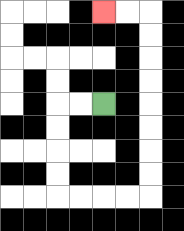{'start': '[4, 4]', 'end': '[4, 0]', 'path_directions': 'L,L,D,D,D,D,R,R,R,R,U,U,U,U,U,U,U,U,L,L', 'path_coordinates': '[[4, 4], [3, 4], [2, 4], [2, 5], [2, 6], [2, 7], [2, 8], [3, 8], [4, 8], [5, 8], [6, 8], [6, 7], [6, 6], [6, 5], [6, 4], [6, 3], [6, 2], [6, 1], [6, 0], [5, 0], [4, 0]]'}